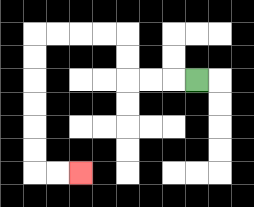{'start': '[8, 3]', 'end': '[3, 7]', 'path_directions': 'L,L,L,U,U,L,L,L,L,D,D,D,D,D,D,R,R', 'path_coordinates': '[[8, 3], [7, 3], [6, 3], [5, 3], [5, 2], [5, 1], [4, 1], [3, 1], [2, 1], [1, 1], [1, 2], [1, 3], [1, 4], [1, 5], [1, 6], [1, 7], [2, 7], [3, 7]]'}